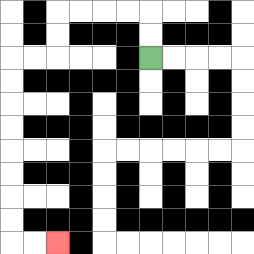{'start': '[6, 2]', 'end': '[2, 10]', 'path_directions': 'U,U,L,L,L,L,D,D,L,L,D,D,D,D,D,D,D,D,R,R', 'path_coordinates': '[[6, 2], [6, 1], [6, 0], [5, 0], [4, 0], [3, 0], [2, 0], [2, 1], [2, 2], [1, 2], [0, 2], [0, 3], [0, 4], [0, 5], [0, 6], [0, 7], [0, 8], [0, 9], [0, 10], [1, 10], [2, 10]]'}